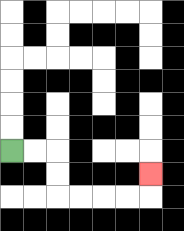{'start': '[0, 6]', 'end': '[6, 7]', 'path_directions': 'R,R,D,D,R,R,R,R,U', 'path_coordinates': '[[0, 6], [1, 6], [2, 6], [2, 7], [2, 8], [3, 8], [4, 8], [5, 8], [6, 8], [6, 7]]'}